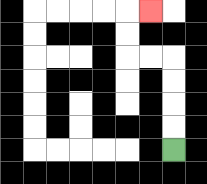{'start': '[7, 6]', 'end': '[6, 0]', 'path_directions': 'U,U,U,U,L,L,U,U,R', 'path_coordinates': '[[7, 6], [7, 5], [7, 4], [7, 3], [7, 2], [6, 2], [5, 2], [5, 1], [5, 0], [6, 0]]'}